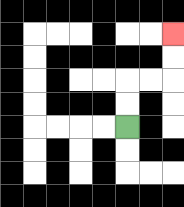{'start': '[5, 5]', 'end': '[7, 1]', 'path_directions': 'U,U,R,R,U,U', 'path_coordinates': '[[5, 5], [5, 4], [5, 3], [6, 3], [7, 3], [7, 2], [7, 1]]'}